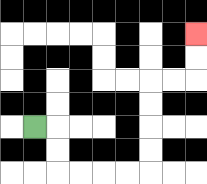{'start': '[1, 5]', 'end': '[8, 1]', 'path_directions': 'R,D,D,R,R,R,R,U,U,U,U,R,R,U,U', 'path_coordinates': '[[1, 5], [2, 5], [2, 6], [2, 7], [3, 7], [4, 7], [5, 7], [6, 7], [6, 6], [6, 5], [6, 4], [6, 3], [7, 3], [8, 3], [8, 2], [8, 1]]'}